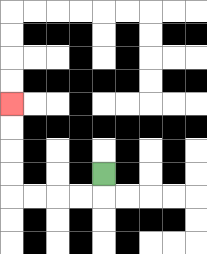{'start': '[4, 7]', 'end': '[0, 4]', 'path_directions': 'D,L,L,L,L,U,U,U,U', 'path_coordinates': '[[4, 7], [4, 8], [3, 8], [2, 8], [1, 8], [0, 8], [0, 7], [0, 6], [0, 5], [0, 4]]'}